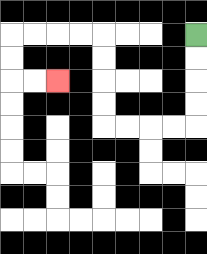{'start': '[8, 1]', 'end': '[2, 3]', 'path_directions': 'D,D,D,D,L,L,L,L,U,U,U,U,L,L,L,L,D,D,R,R', 'path_coordinates': '[[8, 1], [8, 2], [8, 3], [8, 4], [8, 5], [7, 5], [6, 5], [5, 5], [4, 5], [4, 4], [4, 3], [4, 2], [4, 1], [3, 1], [2, 1], [1, 1], [0, 1], [0, 2], [0, 3], [1, 3], [2, 3]]'}